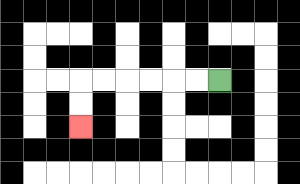{'start': '[9, 3]', 'end': '[3, 5]', 'path_directions': 'L,L,L,L,L,L,D,D', 'path_coordinates': '[[9, 3], [8, 3], [7, 3], [6, 3], [5, 3], [4, 3], [3, 3], [3, 4], [3, 5]]'}